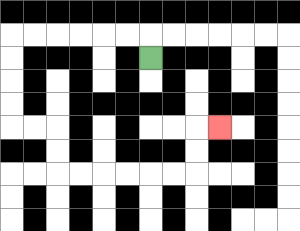{'start': '[6, 2]', 'end': '[9, 5]', 'path_directions': 'U,L,L,L,L,L,L,D,D,D,D,R,R,D,D,R,R,R,R,R,R,U,U,R', 'path_coordinates': '[[6, 2], [6, 1], [5, 1], [4, 1], [3, 1], [2, 1], [1, 1], [0, 1], [0, 2], [0, 3], [0, 4], [0, 5], [1, 5], [2, 5], [2, 6], [2, 7], [3, 7], [4, 7], [5, 7], [6, 7], [7, 7], [8, 7], [8, 6], [8, 5], [9, 5]]'}